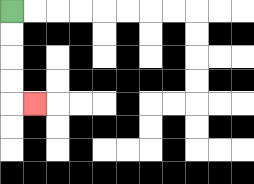{'start': '[0, 0]', 'end': '[1, 4]', 'path_directions': 'D,D,D,D,R', 'path_coordinates': '[[0, 0], [0, 1], [0, 2], [0, 3], [0, 4], [1, 4]]'}